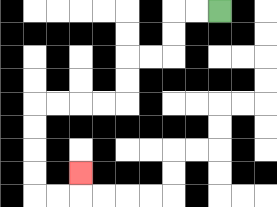{'start': '[9, 0]', 'end': '[3, 7]', 'path_directions': 'L,L,D,D,L,L,D,D,L,L,L,L,D,D,D,D,R,R,U', 'path_coordinates': '[[9, 0], [8, 0], [7, 0], [7, 1], [7, 2], [6, 2], [5, 2], [5, 3], [5, 4], [4, 4], [3, 4], [2, 4], [1, 4], [1, 5], [1, 6], [1, 7], [1, 8], [2, 8], [3, 8], [3, 7]]'}